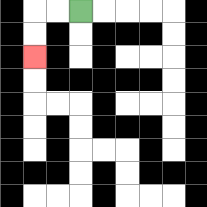{'start': '[3, 0]', 'end': '[1, 2]', 'path_directions': 'L,L,D,D', 'path_coordinates': '[[3, 0], [2, 0], [1, 0], [1, 1], [1, 2]]'}